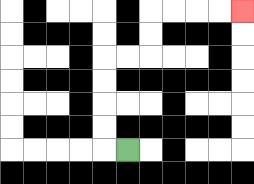{'start': '[5, 6]', 'end': '[10, 0]', 'path_directions': 'L,U,U,U,U,R,R,U,U,R,R,R,R', 'path_coordinates': '[[5, 6], [4, 6], [4, 5], [4, 4], [4, 3], [4, 2], [5, 2], [6, 2], [6, 1], [6, 0], [7, 0], [8, 0], [9, 0], [10, 0]]'}